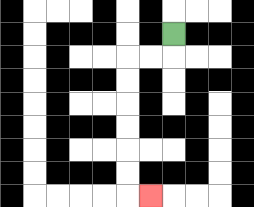{'start': '[7, 1]', 'end': '[6, 8]', 'path_directions': 'D,L,L,D,D,D,D,D,D,R', 'path_coordinates': '[[7, 1], [7, 2], [6, 2], [5, 2], [5, 3], [5, 4], [5, 5], [5, 6], [5, 7], [5, 8], [6, 8]]'}